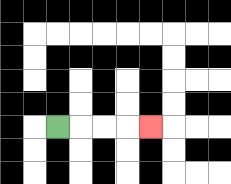{'start': '[2, 5]', 'end': '[6, 5]', 'path_directions': 'R,R,R,R', 'path_coordinates': '[[2, 5], [3, 5], [4, 5], [5, 5], [6, 5]]'}